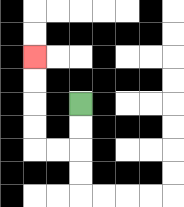{'start': '[3, 4]', 'end': '[1, 2]', 'path_directions': 'D,D,L,L,U,U,U,U', 'path_coordinates': '[[3, 4], [3, 5], [3, 6], [2, 6], [1, 6], [1, 5], [1, 4], [1, 3], [1, 2]]'}